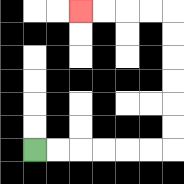{'start': '[1, 6]', 'end': '[3, 0]', 'path_directions': 'R,R,R,R,R,R,U,U,U,U,U,U,L,L,L,L', 'path_coordinates': '[[1, 6], [2, 6], [3, 6], [4, 6], [5, 6], [6, 6], [7, 6], [7, 5], [7, 4], [7, 3], [7, 2], [7, 1], [7, 0], [6, 0], [5, 0], [4, 0], [3, 0]]'}